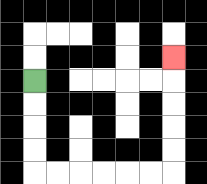{'start': '[1, 3]', 'end': '[7, 2]', 'path_directions': 'D,D,D,D,R,R,R,R,R,R,U,U,U,U,U', 'path_coordinates': '[[1, 3], [1, 4], [1, 5], [1, 6], [1, 7], [2, 7], [3, 7], [4, 7], [5, 7], [6, 7], [7, 7], [7, 6], [7, 5], [7, 4], [7, 3], [7, 2]]'}